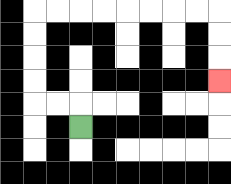{'start': '[3, 5]', 'end': '[9, 3]', 'path_directions': 'U,L,L,U,U,U,U,R,R,R,R,R,R,R,R,D,D,D', 'path_coordinates': '[[3, 5], [3, 4], [2, 4], [1, 4], [1, 3], [1, 2], [1, 1], [1, 0], [2, 0], [3, 0], [4, 0], [5, 0], [6, 0], [7, 0], [8, 0], [9, 0], [9, 1], [9, 2], [9, 3]]'}